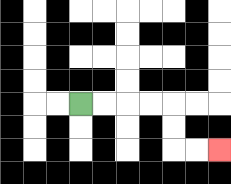{'start': '[3, 4]', 'end': '[9, 6]', 'path_directions': 'R,R,R,R,D,D,R,R', 'path_coordinates': '[[3, 4], [4, 4], [5, 4], [6, 4], [7, 4], [7, 5], [7, 6], [8, 6], [9, 6]]'}